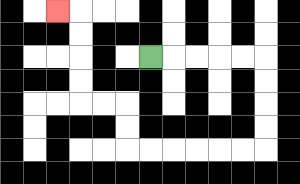{'start': '[6, 2]', 'end': '[2, 0]', 'path_directions': 'R,R,R,R,R,D,D,D,D,L,L,L,L,L,L,U,U,L,L,U,U,U,U,L', 'path_coordinates': '[[6, 2], [7, 2], [8, 2], [9, 2], [10, 2], [11, 2], [11, 3], [11, 4], [11, 5], [11, 6], [10, 6], [9, 6], [8, 6], [7, 6], [6, 6], [5, 6], [5, 5], [5, 4], [4, 4], [3, 4], [3, 3], [3, 2], [3, 1], [3, 0], [2, 0]]'}